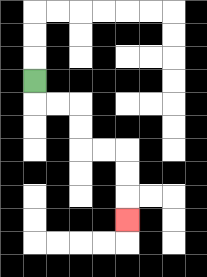{'start': '[1, 3]', 'end': '[5, 9]', 'path_directions': 'D,R,R,D,D,R,R,D,D,D', 'path_coordinates': '[[1, 3], [1, 4], [2, 4], [3, 4], [3, 5], [3, 6], [4, 6], [5, 6], [5, 7], [5, 8], [5, 9]]'}